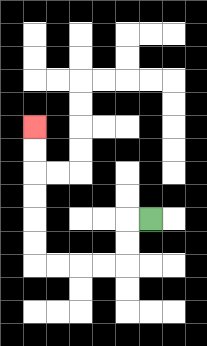{'start': '[6, 9]', 'end': '[1, 5]', 'path_directions': 'L,D,D,L,L,L,L,U,U,U,U,U,U', 'path_coordinates': '[[6, 9], [5, 9], [5, 10], [5, 11], [4, 11], [3, 11], [2, 11], [1, 11], [1, 10], [1, 9], [1, 8], [1, 7], [1, 6], [1, 5]]'}